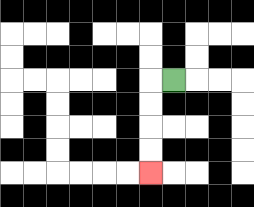{'start': '[7, 3]', 'end': '[6, 7]', 'path_directions': 'L,D,D,D,D', 'path_coordinates': '[[7, 3], [6, 3], [6, 4], [6, 5], [6, 6], [6, 7]]'}